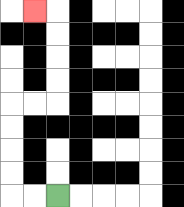{'start': '[2, 8]', 'end': '[1, 0]', 'path_directions': 'L,L,U,U,U,U,R,R,U,U,U,U,L', 'path_coordinates': '[[2, 8], [1, 8], [0, 8], [0, 7], [0, 6], [0, 5], [0, 4], [1, 4], [2, 4], [2, 3], [2, 2], [2, 1], [2, 0], [1, 0]]'}